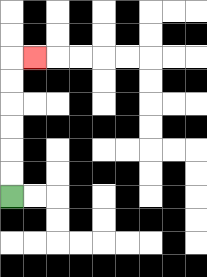{'start': '[0, 8]', 'end': '[1, 2]', 'path_directions': 'U,U,U,U,U,U,R', 'path_coordinates': '[[0, 8], [0, 7], [0, 6], [0, 5], [0, 4], [0, 3], [0, 2], [1, 2]]'}